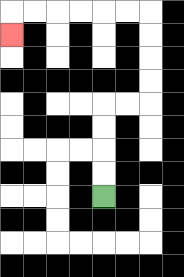{'start': '[4, 8]', 'end': '[0, 1]', 'path_directions': 'U,U,U,U,R,R,U,U,U,U,L,L,L,L,L,L,D', 'path_coordinates': '[[4, 8], [4, 7], [4, 6], [4, 5], [4, 4], [5, 4], [6, 4], [6, 3], [6, 2], [6, 1], [6, 0], [5, 0], [4, 0], [3, 0], [2, 0], [1, 0], [0, 0], [0, 1]]'}